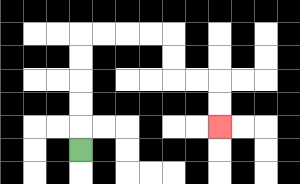{'start': '[3, 6]', 'end': '[9, 5]', 'path_directions': 'U,U,U,U,U,R,R,R,R,D,D,R,R,D,D', 'path_coordinates': '[[3, 6], [3, 5], [3, 4], [3, 3], [3, 2], [3, 1], [4, 1], [5, 1], [6, 1], [7, 1], [7, 2], [7, 3], [8, 3], [9, 3], [9, 4], [9, 5]]'}